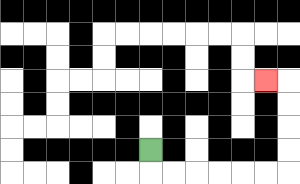{'start': '[6, 6]', 'end': '[11, 3]', 'path_directions': 'D,R,R,R,R,R,R,U,U,U,U,L', 'path_coordinates': '[[6, 6], [6, 7], [7, 7], [8, 7], [9, 7], [10, 7], [11, 7], [12, 7], [12, 6], [12, 5], [12, 4], [12, 3], [11, 3]]'}